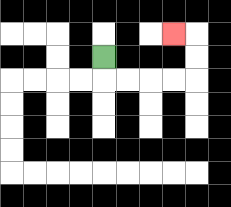{'start': '[4, 2]', 'end': '[7, 1]', 'path_directions': 'D,R,R,R,R,U,U,L', 'path_coordinates': '[[4, 2], [4, 3], [5, 3], [6, 3], [7, 3], [8, 3], [8, 2], [8, 1], [7, 1]]'}